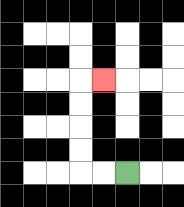{'start': '[5, 7]', 'end': '[4, 3]', 'path_directions': 'L,L,U,U,U,U,R', 'path_coordinates': '[[5, 7], [4, 7], [3, 7], [3, 6], [3, 5], [3, 4], [3, 3], [4, 3]]'}